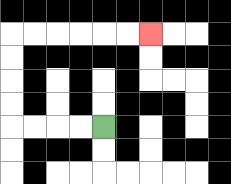{'start': '[4, 5]', 'end': '[6, 1]', 'path_directions': 'L,L,L,L,U,U,U,U,R,R,R,R,R,R', 'path_coordinates': '[[4, 5], [3, 5], [2, 5], [1, 5], [0, 5], [0, 4], [0, 3], [0, 2], [0, 1], [1, 1], [2, 1], [3, 1], [4, 1], [5, 1], [6, 1]]'}